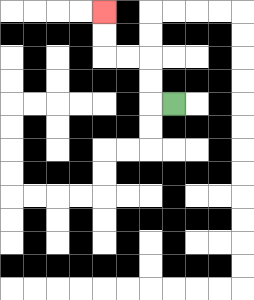{'start': '[7, 4]', 'end': '[4, 0]', 'path_directions': 'L,U,U,L,L,U,U', 'path_coordinates': '[[7, 4], [6, 4], [6, 3], [6, 2], [5, 2], [4, 2], [4, 1], [4, 0]]'}